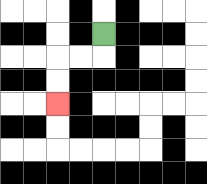{'start': '[4, 1]', 'end': '[2, 4]', 'path_directions': 'D,L,L,D,D', 'path_coordinates': '[[4, 1], [4, 2], [3, 2], [2, 2], [2, 3], [2, 4]]'}